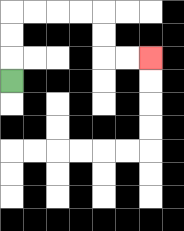{'start': '[0, 3]', 'end': '[6, 2]', 'path_directions': 'U,U,U,R,R,R,R,D,D,R,R', 'path_coordinates': '[[0, 3], [0, 2], [0, 1], [0, 0], [1, 0], [2, 0], [3, 0], [4, 0], [4, 1], [4, 2], [5, 2], [6, 2]]'}